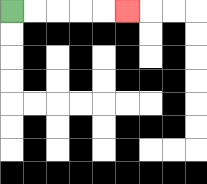{'start': '[0, 0]', 'end': '[5, 0]', 'path_directions': 'R,R,R,R,R', 'path_coordinates': '[[0, 0], [1, 0], [2, 0], [3, 0], [4, 0], [5, 0]]'}